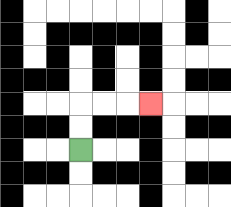{'start': '[3, 6]', 'end': '[6, 4]', 'path_directions': 'U,U,R,R,R', 'path_coordinates': '[[3, 6], [3, 5], [3, 4], [4, 4], [5, 4], [6, 4]]'}